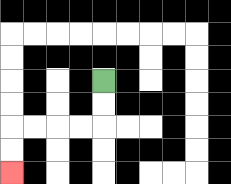{'start': '[4, 3]', 'end': '[0, 7]', 'path_directions': 'D,D,L,L,L,L,D,D', 'path_coordinates': '[[4, 3], [4, 4], [4, 5], [3, 5], [2, 5], [1, 5], [0, 5], [0, 6], [0, 7]]'}